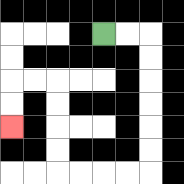{'start': '[4, 1]', 'end': '[0, 5]', 'path_directions': 'R,R,D,D,D,D,D,D,L,L,L,L,U,U,U,U,L,L,D,D', 'path_coordinates': '[[4, 1], [5, 1], [6, 1], [6, 2], [6, 3], [6, 4], [6, 5], [6, 6], [6, 7], [5, 7], [4, 7], [3, 7], [2, 7], [2, 6], [2, 5], [2, 4], [2, 3], [1, 3], [0, 3], [0, 4], [0, 5]]'}